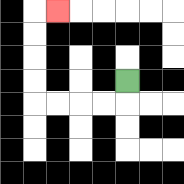{'start': '[5, 3]', 'end': '[2, 0]', 'path_directions': 'D,L,L,L,L,U,U,U,U,R', 'path_coordinates': '[[5, 3], [5, 4], [4, 4], [3, 4], [2, 4], [1, 4], [1, 3], [1, 2], [1, 1], [1, 0], [2, 0]]'}